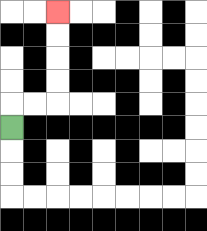{'start': '[0, 5]', 'end': '[2, 0]', 'path_directions': 'U,R,R,U,U,U,U', 'path_coordinates': '[[0, 5], [0, 4], [1, 4], [2, 4], [2, 3], [2, 2], [2, 1], [2, 0]]'}